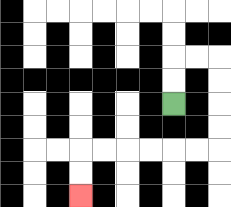{'start': '[7, 4]', 'end': '[3, 8]', 'path_directions': 'U,U,R,R,D,D,D,D,L,L,L,L,L,L,D,D', 'path_coordinates': '[[7, 4], [7, 3], [7, 2], [8, 2], [9, 2], [9, 3], [9, 4], [9, 5], [9, 6], [8, 6], [7, 6], [6, 6], [5, 6], [4, 6], [3, 6], [3, 7], [3, 8]]'}